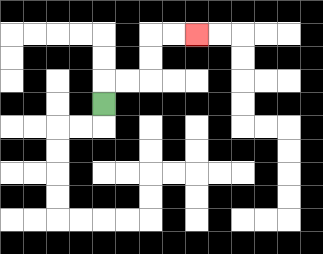{'start': '[4, 4]', 'end': '[8, 1]', 'path_directions': 'U,R,R,U,U,R,R', 'path_coordinates': '[[4, 4], [4, 3], [5, 3], [6, 3], [6, 2], [6, 1], [7, 1], [8, 1]]'}